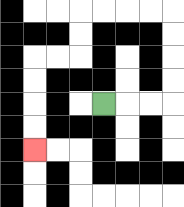{'start': '[4, 4]', 'end': '[1, 6]', 'path_directions': 'R,R,R,U,U,U,U,L,L,L,L,D,D,L,L,D,D,D,D', 'path_coordinates': '[[4, 4], [5, 4], [6, 4], [7, 4], [7, 3], [7, 2], [7, 1], [7, 0], [6, 0], [5, 0], [4, 0], [3, 0], [3, 1], [3, 2], [2, 2], [1, 2], [1, 3], [1, 4], [1, 5], [1, 6]]'}